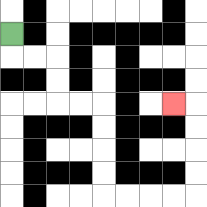{'start': '[0, 1]', 'end': '[7, 4]', 'path_directions': 'D,R,R,D,D,R,R,D,D,D,D,R,R,R,R,U,U,U,U,L', 'path_coordinates': '[[0, 1], [0, 2], [1, 2], [2, 2], [2, 3], [2, 4], [3, 4], [4, 4], [4, 5], [4, 6], [4, 7], [4, 8], [5, 8], [6, 8], [7, 8], [8, 8], [8, 7], [8, 6], [8, 5], [8, 4], [7, 4]]'}